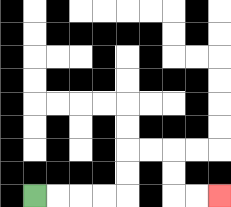{'start': '[1, 8]', 'end': '[9, 8]', 'path_directions': 'R,R,R,R,U,U,R,R,D,D,R,R', 'path_coordinates': '[[1, 8], [2, 8], [3, 8], [4, 8], [5, 8], [5, 7], [5, 6], [6, 6], [7, 6], [7, 7], [7, 8], [8, 8], [9, 8]]'}